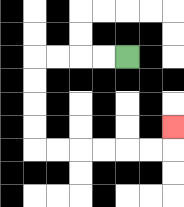{'start': '[5, 2]', 'end': '[7, 5]', 'path_directions': 'L,L,L,L,D,D,D,D,R,R,R,R,R,R,U', 'path_coordinates': '[[5, 2], [4, 2], [3, 2], [2, 2], [1, 2], [1, 3], [1, 4], [1, 5], [1, 6], [2, 6], [3, 6], [4, 6], [5, 6], [6, 6], [7, 6], [7, 5]]'}